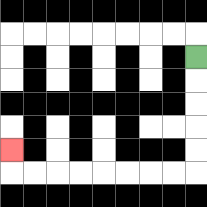{'start': '[8, 2]', 'end': '[0, 6]', 'path_directions': 'D,D,D,D,D,L,L,L,L,L,L,L,L,U', 'path_coordinates': '[[8, 2], [8, 3], [8, 4], [8, 5], [8, 6], [8, 7], [7, 7], [6, 7], [5, 7], [4, 7], [3, 7], [2, 7], [1, 7], [0, 7], [0, 6]]'}